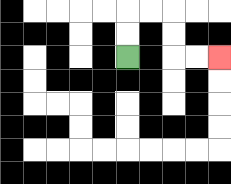{'start': '[5, 2]', 'end': '[9, 2]', 'path_directions': 'U,U,R,R,D,D,R,R', 'path_coordinates': '[[5, 2], [5, 1], [5, 0], [6, 0], [7, 0], [7, 1], [7, 2], [8, 2], [9, 2]]'}